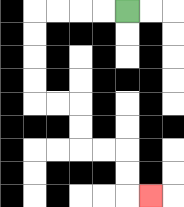{'start': '[5, 0]', 'end': '[6, 8]', 'path_directions': 'L,L,L,L,D,D,D,D,R,R,D,D,R,R,D,D,R', 'path_coordinates': '[[5, 0], [4, 0], [3, 0], [2, 0], [1, 0], [1, 1], [1, 2], [1, 3], [1, 4], [2, 4], [3, 4], [3, 5], [3, 6], [4, 6], [5, 6], [5, 7], [5, 8], [6, 8]]'}